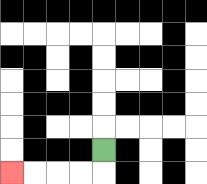{'start': '[4, 6]', 'end': '[0, 7]', 'path_directions': 'D,L,L,L,L', 'path_coordinates': '[[4, 6], [4, 7], [3, 7], [2, 7], [1, 7], [0, 7]]'}